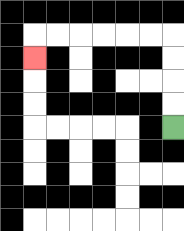{'start': '[7, 5]', 'end': '[1, 2]', 'path_directions': 'U,U,U,U,L,L,L,L,L,L,D', 'path_coordinates': '[[7, 5], [7, 4], [7, 3], [7, 2], [7, 1], [6, 1], [5, 1], [4, 1], [3, 1], [2, 1], [1, 1], [1, 2]]'}